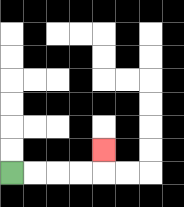{'start': '[0, 7]', 'end': '[4, 6]', 'path_directions': 'R,R,R,R,U', 'path_coordinates': '[[0, 7], [1, 7], [2, 7], [3, 7], [4, 7], [4, 6]]'}